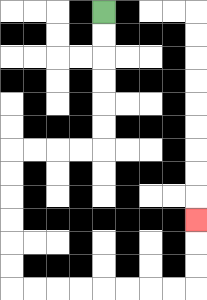{'start': '[4, 0]', 'end': '[8, 9]', 'path_directions': 'D,D,D,D,D,D,L,L,L,L,D,D,D,D,D,D,R,R,R,R,R,R,R,R,U,U,U', 'path_coordinates': '[[4, 0], [4, 1], [4, 2], [4, 3], [4, 4], [4, 5], [4, 6], [3, 6], [2, 6], [1, 6], [0, 6], [0, 7], [0, 8], [0, 9], [0, 10], [0, 11], [0, 12], [1, 12], [2, 12], [3, 12], [4, 12], [5, 12], [6, 12], [7, 12], [8, 12], [8, 11], [8, 10], [8, 9]]'}